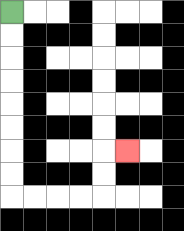{'start': '[0, 0]', 'end': '[5, 6]', 'path_directions': 'D,D,D,D,D,D,D,D,R,R,R,R,U,U,R', 'path_coordinates': '[[0, 0], [0, 1], [0, 2], [0, 3], [0, 4], [0, 5], [0, 6], [0, 7], [0, 8], [1, 8], [2, 8], [3, 8], [4, 8], [4, 7], [4, 6], [5, 6]]'}